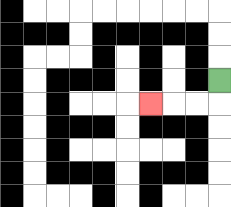{'start': '[9, 3]', 'end': '[6, 4]', 'path_directions': 'D,L,L,L', 'path_coordinates': '[[9, 3], [9, 4], [8, 4], [7, 4], [6, 4]]'}